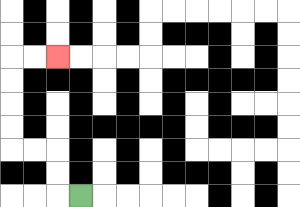{'start': '[3, 8]', 'end': '[2, 2]', 'path_directions': 'L,U,U,L,L,U,U,U,U,R,R', 'path_coordinates': '[[3, 8], [2, 8], [2, 7], [2, 6], [1, 6], [0, 6], [0, 5], [0, 4], [0, 3], [0, 2], [1, 2], [2, 2]]'}